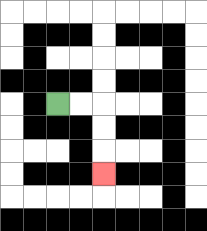{'start': '[2, 4]', 'end': '[4, 7]', 'path_directions': 'R,R,D,D,D', 'path_coordinates': '[[2, 4], [3, 4], [4, 4], [4, 5], [4, 6], [4, 7]]'}